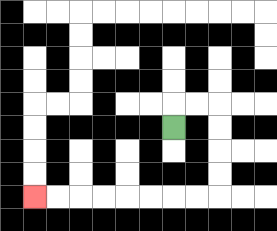{'start': '[7, 5]', 'end': '[1, 8]', 'path_directions': 'U,R,R,D,D,D,D,L,L,L,L,L,L,L,L', 'path_coordinates': '[[7, 5], [7, 4], [8, 4], [9, 4], [9, 5], [9, 6], [9, 7], [9, 8], [8, 8], [7, 8], [6, 8], [5, 8], [4, 8], [3, 8], [2, 8], [1, 8]]'}